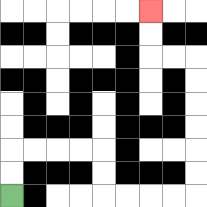{'start': '[0, 8]', 'end': '[6, 0]', 'path_directions': 'U,U,R,R,R,R,D,D,R,R,R,R,U,U,U,U,U,U,L,L,U,U', 'path_coordinates': '[[0, 8], [0, 7], [0, 6], [1, 6], [2, 6], [3, 6], [4, 6], [4, 7], [4, 8], [5, 8], [6, 8], [7, 8], [8, 8], [8, 7], [8, 6], [8, 5], [8, 4], [8, 3], [8, 2], [7, 2], [6, 2], [6, 1], [6, 0]]'}